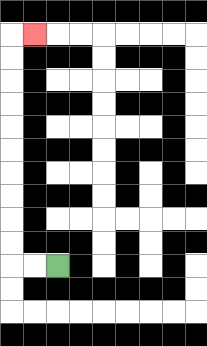{'start': '[2, 11]', 'end': '[1, 1]', 'path_directions': 'L,L,U,U,U,U,U,U,U,U,U,U,R', 'path_coordinates': '[[2, 11], [1, 11], [0, 11], [0, 10], [0, 9], [0, 8], [0, 7], [0, 6], [0, 5], [0, 4], [0, 3], [0, 2], [0, 1], [1, 1]]'}